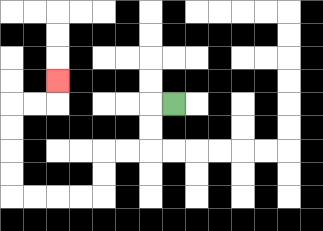{'start': '[7, 4]', 'end': '[2, 3]', 'path_directions': 'L,D,D,L,L,D,D,L,L,L,L,U,U,U,U,R,R,U', 'path_coordinates': '[[7, 4], [6, 4], [6, 5], [6, 6], [5, 6], [4, 6], [4, 7], [4, 8], [3, 8], [2, 8], [1, 8], [0, 8], [0, 7], [0, 6], [0, 5], [0, 4], [1, 4], [2, 4], [2, 3]]'}